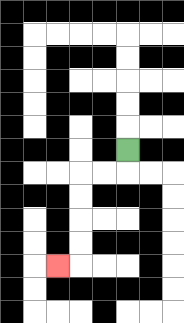{'start': '[5, 6]', 'end': '[2, 11]', 'path_directions': 'D,L,L,D,D,D,D,L', 'path_coordinates': '[[5, 6], [5, 7], [4, 7], [3, 7], [3, 8], [3, 9], [3, 10], [3, 11], [2, 11]]'}